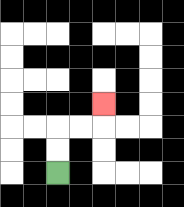{'start': '[2, 7]', 'end': '[4, 4]', 'path_directions': 'U,U,R,R,U', 'path_coordinates': '[[2, 7], [2, 6], [2, 5], [3, 5], [4, 5], [4, 4]]'}